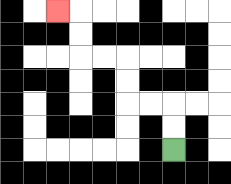{'start': '[7, 6]', 'end': '[2, 0]', 'path_directions': 'U,U,L,L,U,U,L,L,U,U,L', 'path_coordinates': '[[7, 6], [7, 5], [7, 4], [6, 4], [5, 4], [5, 3], [5, 2], [4, 2], [3, 2], [3, 1], [3, 0], [2, 0]]'}